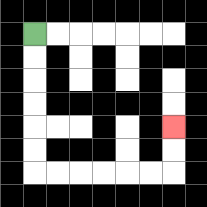{'start': '[1, 1]', 'end': '[7, 5]', 'path_directions': 'D,D,D,D,D,D,R,R,R,R,R,R,U,U', 'path_coordinates': '[[1, 1], [1, 2], [1, 3], [1, 4], [1, 5], [1, 6], [1, 7], [2, 7], [3, 7], [4, 7], [5, 7], [6, 7], [7, 7], [7, 6], [7, 5]]'}